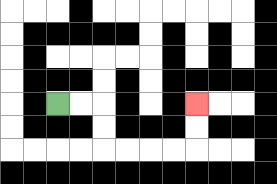{'start': '[2, 4]', 'end': '[8, 4]', 'path_directions': 'R,R,D,D,R,R,R,R,U,U', 'path_coordinates': '[[2, 4], [3, 4], [4, 4], [4, 5], [4, 6], [5, 6], [6, 6], [7, 6], [8, 6], [8, 5], [8, 4]]'}